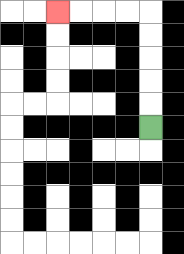{'start': '[6, 5]', 'end': '[2, 0]', 'path_directions': 'U,U,U,U,U,L,L,L,L', 'path_coordinates': '[[6, 5], [6, 4], [6, 3], [6, 2], [6, 1], [6, 0], [5, 0], [4, 0], [3, 0], [2, 0]]'}